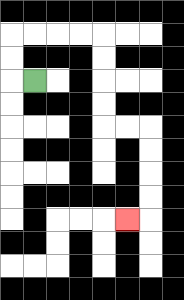{'start': '[1, 3]', 'end': '[5, 9]', 'path_directions': 'L,U,U,R,R,R,R,D,D,D,D,R,R,D,D,D,D,L', 'path_coordinates': '[[1, 3], [0, 3], [0, 2], [0, 1], [1, 1], [2, 1], [3, 1], [4, 1], [4, 2], [4, 3], [4, 4], [4, 5], [5, 5], [6, 5], [6, 6], [6, 7], [6, 8], [6, 9], [5, 9]]'}